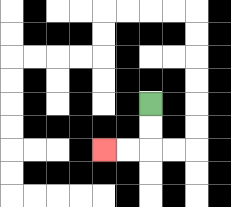{'start': '[6, 4]', 'end': '[4, 6]', 'path_directions': 'D,D,L,L', 'path_coordinates': '[[6, 4], [6, 5], [6, 6], [5, 6], [4, 6]]'}